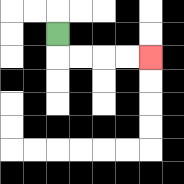{'start': '[2, 1]', 'end': '[6, 2]', 'path_directions': 'D,R,R,R,R', 'path_coordinates': '[[2, 1], [2, 2], [3, 2], [4, 2], [5, 2], [6, 2]]'}